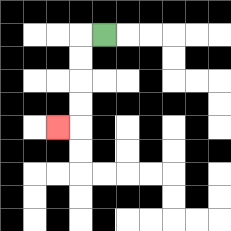{'start': '[4, 1]', 'end': '[2, 5]', 'path_directions': 'L,D,D,D,D,L', 'path_coordinates': '[[4, 1], [3, 1], [3, 2], [3, 3], [3, 4], [3, 5], [2, 5]]'}